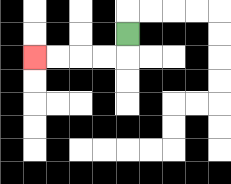{'start': '[5, 1]', 'end': '[1, 2]', 'path_directions': 'D,L,L,L,L', 'path_coordinates': '[[5, 1], [5, 2], [4, 2], [3, 2], [2, 2], [1, 2]]'}